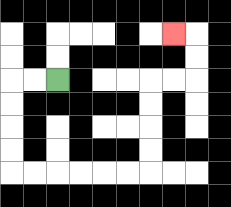{'start': '[2, 3]', 'end': '[7, 1]', 'path_directions': 'L,L,D,D,D,D,R,R,R,R,R,R,U,U,U,U,R,R,U,U,L', 'path_coordinates': '[[2, 3], [1, 3], [0, 3], [0, 4], [0, 5], [0, 6], [0, 7], [1, 7], [2, 7], [3, 7], [4, 7], [5, 7], [6, 7], [6, 6], [6, 5], [6, 4], [6, 3], [7, 3], [8, 3], [8, 2], [8, 1], [7, 1]]'}